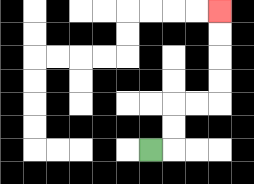{'start': '[6, 6]', 'end': '[9, 0]', 'path_directions': 'R,U,U,R,R,U,U,U,U', 'path_coordinates': '[[6, 6], [7, 6], [7, 5], [7, 4], [8, 4], [9, 4], [9, 3], [9, 2], [9, 1], [9, 0]]'}